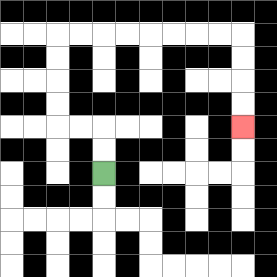{'start': '[4, 7]', 'end': '[10, 5]', 'path_directions': 'U,U,L,L,U,U,U,U,R,R,R,R,R,R,R,R,D,D,D,D', 'path_coordinates': '[[4, 7], [4, 6], [4, 5], [3, 5], [2, 5], [2, 4], [2, 3], [2, 2], [2, 1], [3, 1], [4, 1], [5, 1], [6, 1], [7, 1], [8, 1], [9, 1], [10, 1], [10, 2], [10, 3], [10, 4], [10, 5]]'}